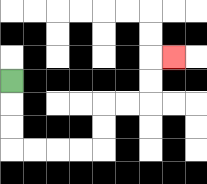{'start': '[0, 3]', 'end': '[7, 2]', 'path_directions': 'D,D,D,R,R,R,R,U,U,R,R,U,U,R', 'path_coordinates': '[[0, 3], [0, 4], [0, 5], [0, 6], [1, 6], [2, 6], [3, 6], [4, 6], [4, 5], [4, 4], [5, 4], [6, 4], [6, 3], [6, 2], [7, 2]]'}